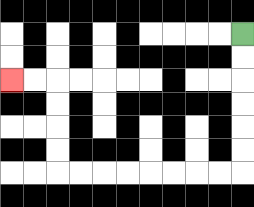{'start': '[10, 1]', 'end': '[0, 3]', 'path_directions': 'D,D,D,D,D,D,L,L,L,L,L,L,L,L,U,U,U,U,L,L', 'path_coordinates': '[[10, 1], [10, 2], [10, 3], [10, 4], [10, 5], [10, 6], [10, 7], [9, 7], [8, 7], [7, 7], [6, 7], [5, 7], [4, 7], [3, 7], [2, 7], [2, 6], [2, 5], [2, 4], [2, 3], [1, 3], [0, 3]]'}